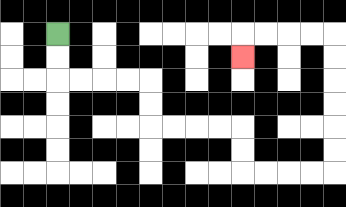{'start': '[2, 1]', 'end': '[10, 2]', 'path_directions': 'D,D,R,R,R,R,D,D,R,R,R,R,D,D,R,R,R,R,U,U,U,U,U,U,L,L,L,L,D', 'path_coordinates': '[[2, 1], [2, 2], [2, 3], [3, 3], [4, 3], [5, 3], [6, 3], [6, 4], [6, 5], [7, 5], [8, 5], [9, 5], [10, 5], [10, 6], [10, 7], [11, 7], [12, 7], [13, 7], [14, 7], [14, 6], [14, 5], [14, 4], [14, 3], [14, 2], [14, 1], [13, 1], [12, 1], [11, 1], [10, 1], [10, 2]]'}